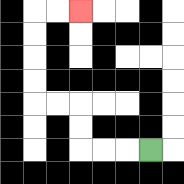{'start': '[6, 6]', 'end': '[3, 0]', 'path_directions': 'L,L,L,U,U,L,L,U,U,U,U,R,R', 'path_coordinates': '[[6, 6], [5, 6], [4, 6], [3, 6], [3, 5], [3, 4], [2, 4], [1, 4], [1, 3], [1, 2], [1, 1], [1, 0], [2, 0], [3, 0]]'}